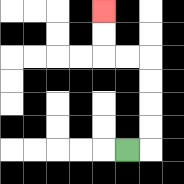{'start': '[5, 6]', 'end': '[4, 0]', 'path_directions': 'R,U,U,U,U,L,L,U,U', 'path_coordinates': '[[5, 6], [6, 6], [6, 5], [6, 4], [6, 3], [6, 2], [5, 2], [4, 2], [4, 1], [4, 0]]'}